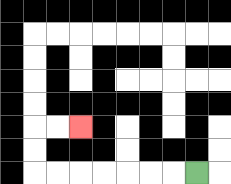{'start': '[8, 7]', 'end': '[3, 5]', 'path_directions': 'L,L,L,L,L,L,L,U,U,R,R', 'path_coordinates': '[[8, 7], [7, 7], [6, 7], [5, 7], [4, 7], [3, 7], [2, 7], [1, 7], [1, 6], [1, 5], [2, 5], [3, 5]]'}